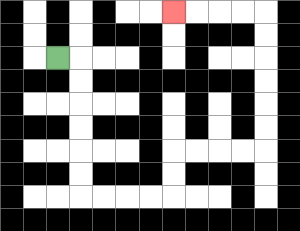{'start': '[2, 2]', 'end': '[7, 0]', 'path_directions': 'R,D,D,D,D,D,D,R,R,R,R,U,U,R,R,R,R,U,U,U,U,U,U,L,L,L,L', 'path_coordinates': '[[2, 2], [3, 2], [3, 3], [3, 4], [3, 5], [3, 6], [3, 7], [3, 8], [4, 8], [5, 8], [6, 8], [7, 8], [7, 7], [7, 6], [8, 6], [9, 6], [10, 6], [11, 6], [11, 5], [11, 4], [11, 3], [11, 2], [11, 1], [11, 0], [10, 0], [9, 0], [8, 0], [7, 0]]'}